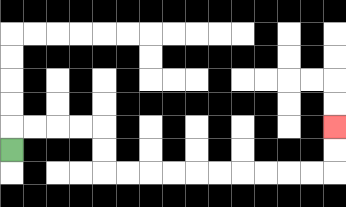{'start': '[0, 6]', 'end': '[14, 5]', 'path_directions': 'U,R,R,R,R,D,D,R,R,R,R,R,R,R,R,R,R,U,U', 'path_coordinates': '[[0, 6], [0, 5], [1, 5], [2, 5], [3, 5], [4, 5], [4, 6], [4, 7], [5, 7], [6, 7], [7, 7], [8, 7], [9, 7], [10, 7], [11, 7], [12, 7], [13, 7], [14, 7], [14, 6], [14, 5]]'}